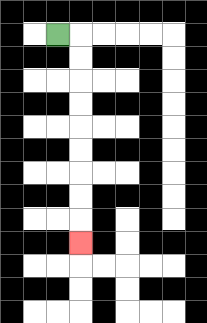{'start': '[2, 1]', 'end': '[3, 10]', 'path_directions': 'R,D,D,D,D,D,D,D,D,D', 'path_coordinates': '[[2, 1], [3, 1], [3, 2], [3, 3], [3, 4], [3, 5], [3, 6], [3, 7], [3, 8], [3, 9], [3, 10]]'}